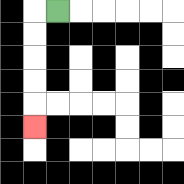{'start': '[2, 0]', 'end': '[1, 5]', 'path_directions': 'L,D,D,D,D,D', 'path_coordinates': '[[2, 0], [1, 0], [1, 1], [1, 2], [1, 3], [1, 4], [1, 5]]'}